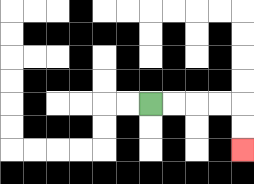{'start': '[6, 4]', 'end': '[10, 6]', 'path_directions': 'R,R,R,R,D,D', 'path_coordinates': '[[6, 4], [7, 4], [8, 4], [9, 4], [10, 4], [10, 5], [10, 6]]'}